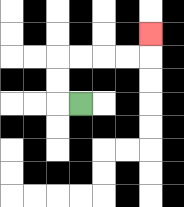{'start': '[3, 4]', 'end': '[6, 1]', 'path_directions': 'L,U,U,R,R,R,R,U', 'path_coordinates': '[[3, 4], [2, 4], [2, 3], [2, 2], [3, 2], [4, 2], [5, 2], [6, 2], [6, 1]]'}